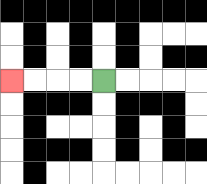{'start': '[4, 3]', 'end': '[0, 3]', 'path_directions': 'L,L,L,L', 'path_coordinates': '[[4, 3], [3, 3], [2, 3], [1, 3], [0, 3]]'}